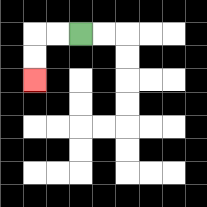{'start': '[3, 1]', 'end': '[1, 3]', 'path_directions': 'L,L,D,D', 'path_coordinates': '[[3, 1], [2, 1], [1, 1], [1, 2], [1, 3]]'}